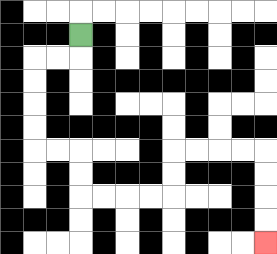{'start': '[3, 1]', 'end': '[11, 10]', 'path_directions': 'D,L,L,D,D,D,D,R,R,D,D,R,R,R,R,U,U,R,R,R,R,D,D,D,D', 'path_coordinates': '[[3, 1], [3, 2], [2, 2], [1, 2], [1, 3], [1, 4], [1, 5], [1, 6], [2, 6], [3, 6], [3, 7], [3, 8], [4, 8], [5, 8], [6, 8], [7, 8], [7, 7], [7, 6], [8, 6], [9, 6], [10, 6], [11, 6], [11, 7], [11, 8], [11, 9], [11, 10]]'}